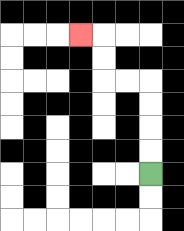{'start': '[6, 7]', 'end': '[3, 1]', 'path_directions': 'U,U,U,U,L,L,U,U,L', 'path_coordinates': '[[6, 7], [6, 6], [6, 5], [6, 4], [6, 3], [5, 3], [4, 3], [4, 2], [4, 1], [3, 1]]'}